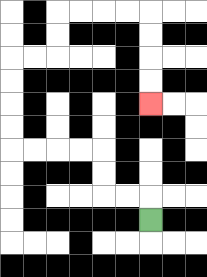{'start': '[6, 9]', 'end': '[6, 4]', 'path_directions': 'U,L,L,U,U,L,L,L,L,U,U,U,U,R,R,U,U,R,R,R,R,D,D,D,D', 'path_coordinates': '[[6, 9], [6, 8], [5, 8], [4, 8], [4, 7], [4, 6], [3, 6], [2, 6], [1, 6], [0, 6], [0, 5], [0, 4], [0, 3], [0, 2], [1, 2], [2, 2], [2, 1], [2, 0], [3, 0], [4, 0], [5, 0], [6, 0], [6, 1], [6, 2], [6, 3], [6, 4]]'}